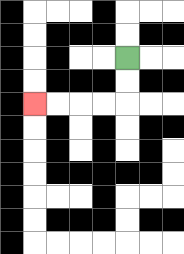{'start': '[5, 2]', 'end': '[1, 4]', 'path_directions': 'D,D,L,L,L,L', 'path_coordinates': '[[5, 2], [5, 3], [5, 4], [4, 4], [3, 4], [2, 4], [1, 4]]'}